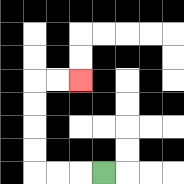{'start': '[4, 7]', 'end': '[3, 3]', 'path_directions': 'L,L,L,U,U,U,U,R,R', 'path_coordinates': '[[4, 7], [3, 7], [2, 7], [1, 7], [1, 6], [1, 5], [1, 4], [1, 3], [2, 3], [3, 3]]'}